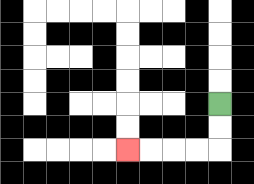{'start': '[9, 4]', 'end': '[5, 6]', 'path_directions': 'D,D,L,L,L,L', 'path_coordinates': '[[9, 4], [9, 5], [9, 6], [8, 6], [7, 6], [6, 6], [5, 6]]'}